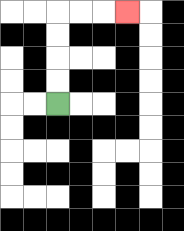{'start': '[2, 4]', 'end': '[5, 0]', 'path_directions': 'U,U,U,U,R,R,R', 'path_coordinates': '[[2, 4], [2, 3], [2, 2], [2, 1], [2, 0], [3, 0], [4, 0], [5, 0]]'}